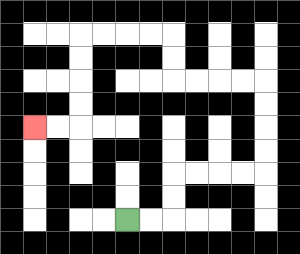{'start': '[5, 9]', 'end': '[1, 5]', 'path_directions': 'R,R,U,U,R,R,R,R,U,U,U,U,L,L,L,L,U,U,L,L,L,L,D,D,D,D,L,L', 'path_coordinates': '[[5, 9], [6, 9], [7, 9], [7, 8], [7, 7], [8, 7], [9, 7], [10, 7], [11, 7], [11, 6], [11, 5], [11, 4], [11, 3], [10, 3], [9, 3], [8, 3], [7, 3], [7, 2], [7, 1], [6, 1], [5, 1], [4, 1], [3, 1], [3, 2], [3, 3], [3, 4], [3, 5], [2, 5], [1, 5]]'}